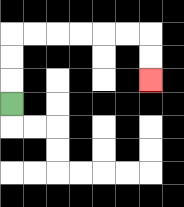{'start': '[0, 4]', 'end': '[6, 3]', 'path_directions': 'U,U,U,R,R,R,R,R,R,D,D', 'path_coordinates': '[[0, 4], [0, 3], [0, 2], [0, 1], [1, 1], [2, 1], [3, 1], [4, 1], [5, 1], [6, 1], [6, 2], [6, 3]]'}